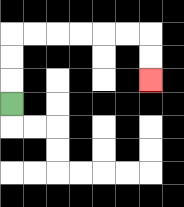{'start': '[0, 4]', 'end': '[6, 3]', 'path_directions': 'U,U,U,R,R,R,R,R,R,D,D', 'path_coordinates': '[[0, 4], [0, 3], [0, 2], [0, 1], [1, 1], [2, 1], [3, 1], [4, 1], [5, 1], [6, 1], [6, 2], [6, 3]]'}